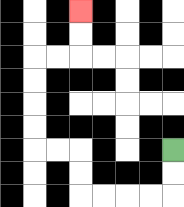{'start': '[7, 6]', 'end': '[3, 0]', 'path_directions': 'D,D,L,L,L,L,U,U,L,L,U,U,U,U,R,R,U,U', 'path_coordinates': '[[7, 6], [7, 7], [7, 8], [6, 8], [5, 8], [4, 8], [3, 8], [3, 7], [3, 6], [2, 6], [1, 6], [1, 5], [1, 4], [1, 3], [1, 2], [2, 2], [3, 2], [3, 1], [3, 0]]'}